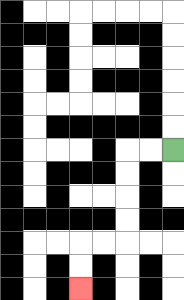{'start': '[7, 6]', 'end': '[3, 12]', 'path_directions': 'L,L,D,D,D,D,L,L,D,D', 'path_coordinates': '[[7, 6], [6, 6], [5, 6], [5, 7], [5, 8], [5, 9], [5, 10], [4, 10], [3, 10], [3, 11], [3, 12]]'}